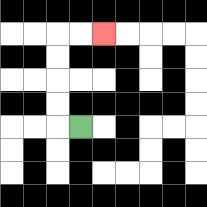{'start': '[3, 5]', 'end': '[4, 1]', 'path_directions': 'L,U,U,U,U,R,R', 'path_coordinates': '[[3, 5], [2, 5], [2, 4], [2, 3], [2, 2], [2, 1], [3, 1], [4, 1]]'}